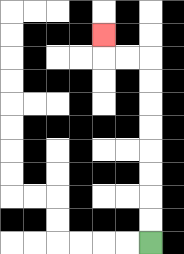{'start': '[6, 10]', 'end': '[4, 1]', 'path_directions': 'U,U,U,U,U,U,U,U,L,L,U', 'path_coordinates': '[[6, 10], [6, 9], [6, 8], [6, 7], [6, 6], [6, 5], [6, 4], [6, 3], [6, 2], [5, 2], [4, 2], [4, 1]]'}